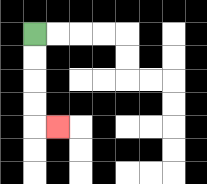{'start': '[1, 1]', 'end': '[2, 5]', 'path_directions': 'D,D,D,D,R', 'path_coordinates': '[[1, 1], [1, 2], [1, 3], [1, 4], [1, 5], [2, 5]]'}